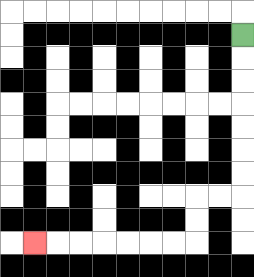{'start': '[10, 1]', 'end': '[1, 10]', 'path_directions': 'D,D,D,D,D,D,D,L,L,D,D,L,L,L,L,L,L,L', 'path_coordinates': '[[10, 1], [10, 2], [10, 3], [10, 4], [10, 5], [10, 6], [10, 7], [10, 8], [9, 8], [8, 8], [8, 9], [8, 10], [7, 10], [6, 10], [5, 10], [4, 10], [3, 10], [2, 10], [1, 10]]'}